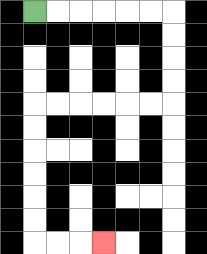{'start': '[1, 0]', 'end': '[4, 10]', 'path_directions': 'R,R,R,R,R,R,D,D,D,D,L,L,L,L,L,L,D,D,D,D,D,D,R,R,R', 'path_coordinates': '[[1, 0], [2, 0], [3, 0], [4, 0], [5, 0], [6, 0], [7, 0], [7, 1], [7, 2], [7, 3], [7, 4], [6, 4], [5, 4], [4, 4], [3, 4], [2, 4], [1, 4], [1, 5], [1, 6], [1, 7], [1, 8], [1, 9], [1, 10], [2, 10], [3, 10], [4, 10]]'}